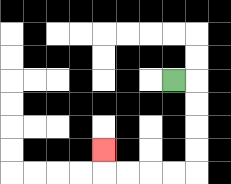{'start': '[7, 3]', 'end': '[4, 6]', 'path_directions': 'R,D,D,D,D,L,L,L,L,U', 'path_coordinates': '[[7, 3], [8, 3], [8, 4], [8, 5], [8, 6], [8, 7], [7, 7], [6, 7], [5, 7], [4, 7], [4, 6]]'}